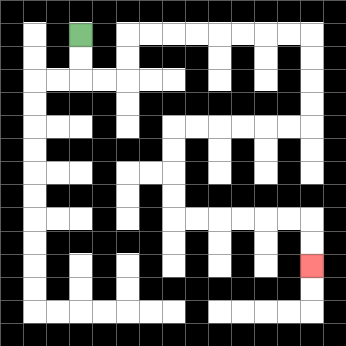{'start': '[3, 1]', 'end': '[13, 11]', 'path_directions': 'D,D,R,R,U,U,R,R,R,R,R,R,R,R,D,D,D,D,L,L,L,L,L,L,D,D,D,D,R,R,R,R,R,R,D,D', 'path_coordinates': '[[3, 1], [3, 2], [3, 3], [4, 3], [5, 3], [5, 2], [5, 1], [6, 1], [7, 1], [8, 1], [9, 1], [10, 1], [11, 1], [12, 1], [13, 1], [13, 2], [13, 3], [13, 4], [13, 5], [12, 5], [11, 5], [10, 5], [9, 5], [8, 5], [7, 5], [7, 6], [7, 7], [7, 8], [7, 9], [8, 9], [9, 9], [10, 9], [11, 9], [12, 9], [13, 9], [13, 10], [13, 11]]'}